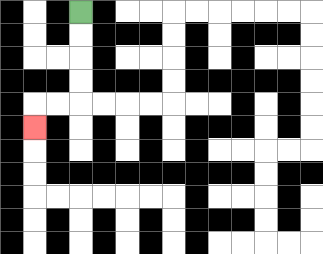{'start': '[3, 0]', 'end': '[1, 5]', 'path_directions': 'D,D,D,D,L,L,D', 'path_coordinates': '[[3, 0], [3, 1], [3, 2], [3, 3], [3, 4], [2, 4], [1, 4], [1, 5]]'}